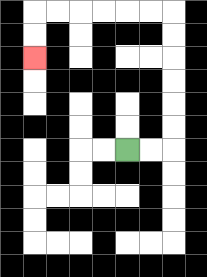{'start': '[5, 6]', 'end': '[1, 2]', 'path_directions': 'R,R,U,U,U,U,U,U,L,L,L,L,L,L,D,D', 'path_coordinates': '[[5, 6], [6, 6], [7, 6], [7, 5], [7, 4], [7, 3], [7, 2], [7, 1], [7, 0], [6, 0], [5, 0], [4, 0], [3, 0], [2, 0], [1, 0], [1, 1], [1, 2]]'}